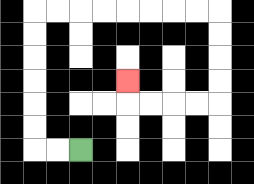{'start': '[3, 6]', 'end': '[5, 3]', 'path_directions': 'L,L,U,U,U,U,U,U,R,R,R,R,R,R,R,R,D,D,D,D,L,L,L,L,U', 'path_coordinates': '[[3, 6], [2, 6], [1, 6], [1, 5], [1, 4], [1, 3], [1, 2], [1, 1], [1, 0], [2, 0], [3, 0], [4, 0], [5, 0], [6, 0], [7, 0], [8, 0], [9, 0], [9, 1], [9, 2], [9, 3], [9, 4], [8, 4], [7, 4], [6, 4], [5, 4], [5, 3]]'}